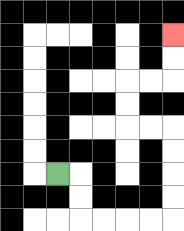{'start': '[2, 7]', 'end': '[7, 1]', 'path_directions': 'R,D,D,R,R,R,R,U,U,U,U,L,L,U,U,R,R,U,U', 'path_coordinates': '[[2, 7], [3, 7], [3, 8], [3, 9], [4, 9], [5, 9], [6, 9], [7, 9], [7, 8], [7, 7], [7, 6], [7, 5], [6, 5], [5, 5], [5, 4], [5, 3], [6, 3], [7, 3], [7, 2], [7, 1]]'}